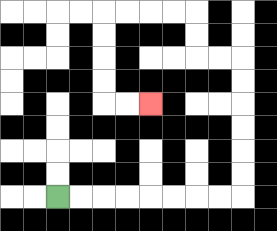{'start': '[2, 8]', 'end': '[6, 4]', 'path_directions': 'R,R,R,R,R,R,R,R,U,U,U,U,U,U,L,L,U,U,L,L,L,L,D,D,D,D,R,R', 'path_coordinates': '[[2, 8], [3, 8], [4, 8], [5, 8], [6, 8], [7, 8], [8, 8], [9, 8], [10, 8], [10, 7], [10, 6], [10, 5], [10, 4], [10, 3], [10, 2], [9, 2], [8, 2], [8, 1], [8, 0], [7, 0], [6, 0], [5, 0], [4, 0], [4, 1], [4, 2], [4, 3], [4, 4], [5, 4], [6, 4]]'}